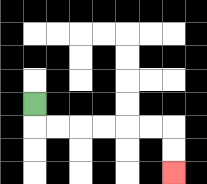{'start': '[1, 4]', 'end': '[7, 7]', 'path_directions': 'D,R,R,R,R,R,R,D,D', 'path_coordinates': '[[1, 4], [1, 5], [2, 5], [3, 5], [4, 5], [5, 5], [6, 5], [7, 5], [7, 6], [7, 7]]'}